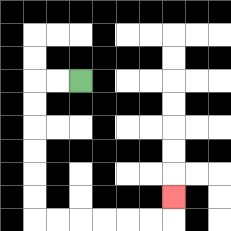{'start': '[3, 3]', 'end': '[7, 8]', 'path_directions': 'L,L,D,D,D,D,D,D,R,R,R,R,R,R,U', 'path_coordinates': '[[3, 3], [2, 3], [1, 3], [1, 4], [1, 5], [1, 6], [1, 7], [1, 8], [1, 9], [2, 9], [3, 9], [4, 9], [5, 9], [6, 9], [7, 9], [7, 8]]'}